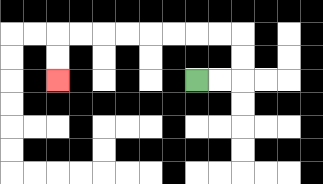{'start': '[8, 3]', 'end': '[2, 3]', 'path_directions': 'R,R,U,U,L,L,L,L,L,L,L,L,D,D', 'path_coordinates': '[[8, 3], [9, 3], [10, 3], [10, 2], [10, 1], [9, 1], [8, 1], [7, 1], [6, 1], [5, 1], [4, 1], [3, 1], [2, 1], [2, 2], [2, 3]]'}